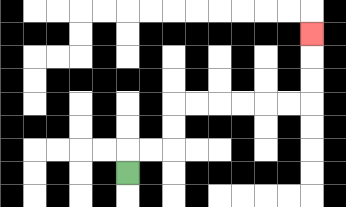{'start': '[5, 7]', 'end': '[13, 1]', 'path_directions': 'U,R,R,U,U,R,R,R,R,R,R,U,U,U', 'path_coordinates': '[[5, 7], [5, 6], [6, 6], [7, 6], [7, 5], [7, 4], [8, 4], [9, 4], [10, 4], [11, 4], [12, 4], [13, 4], [13, 3], [13, 2], [13, 1]]'}